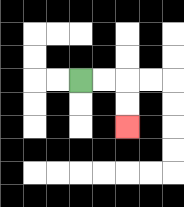{'start': '[3, 3]', 'end': '[5, 5]', 'path_directions': 'R,R,D,D', 'path_coordinates': '[[3, 3], [4, 3], [5, 3], [5, 4], [5, 5]]'}